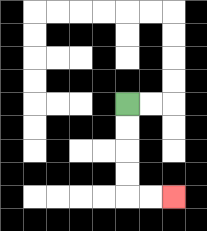{'start': '[5, 4]', 'end': '[7, 8]', 'path_directions': 'D,D,D,D,R,R', 'path_coordinates': '[[5, 4], [5, 5], [5, 6], [5, 7], [5, 8], [6, 8], [7, 8]]'}